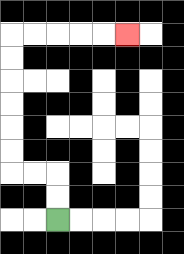{'start': '[2, 9]', 'end': '[5, 1]', 'path_directions': 'U,U,L,L,U,U,U,U,U,U,R,R,R,R,R', 'path_coordinates': '[[2, 9], [2, 8], [2, 7], [1, 7], [0, 7], [0, 6], [0, 5], [0, 4], [0, 3], [0, 2], [0, 1], [1, 1], [2, 1], [3, 1], [4, 1], [5, 1]]'}